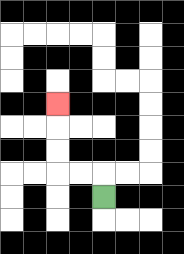{'start': '[4, 8]', 'end': '[2, 4]', 'path_directions': 'U,L,L,U,U,U', 'path_coordinates': '[[4, 8], [4, 7], [3, 7], [2, 7], [2, 6], [2, 5], [2, 4]]'}